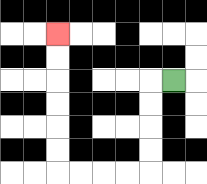{'start': '[7, 3]', 'end': '[2, 1]', 'path_directions': 'L,D,D,D,D,L,L,L,L,U,U,U,U,U,U', 'path_coordinates': '[[7, 3], [6, 3], [6, 4], [6, 5], [6, 6], [6, 7], [5, 7], [4, 7], [3, 7], [2, 7], [2, 6], [2, 5], [2, 4], [2, 3], [2, 2], [2, 1]]'}